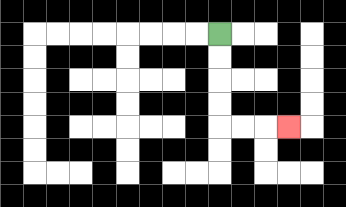{'start': '[9, 1]', 'end': '[12, 5]', 'path_directions': 'D,D,D,D,R,R,R', 'path_coordinates': '[[9, 1], [9, 2], [9, 3], [9, 4], [9, 5], [10, 5], [11, 5], [12, 5]]'}